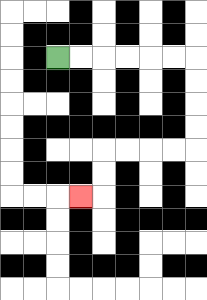{'start': '[2, 2]', 'end': '[3, 8]', 'path_directions': 'R,R,R,R,R,R,D,D,D,D,L,L,L,L,D,D,L', 'path_coordinates': '[[2, 2], [3, 2], [4, 2], [5, 2], [6, 2], [7, 2], [8, 2], [8, 3], [8, 4], [8, 5], [8, 6], [7, 6], [6, 6], [5, 6], [4, 6], [4, 7], [4, 8], [3, 8]]'}